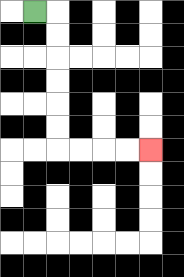{'start': '[1, 0]', 'end': '[6, 6]', 'path_directions': 'R,D,D,D,D,D,D,R,R,R,R', 'path_coordinates': '[[1, 0], [2, 0], [2, 1], [2, 2], [2, 3], [2, 4], [2, 5], [2, 6], [3, 6], [4, 6], [5, 6], [6, 6]]'}